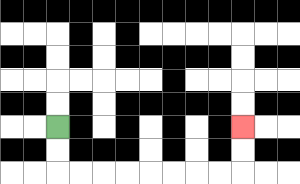{'start': '[2, 5]', 'end': '[10, 5]', 'path_directions': 'D,D,R,R,R,R,R,R,R,R,U,U', 'path_coordinates': '[[2, 5], [2, 6], [2, 7], [3, 7], [4, 7], [5, 7], [6, 7], [7, 7], [8, 7], [9, 7], [10, 7], [10, 6], [10, 5]]'}